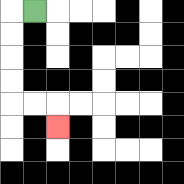{'start': '[1, 0]', 'end': '[2, 5]', 'path_directions': 'L,D,D,D,D,R,R,D', 'path_coordinates': '[[1, 0], [0, 0], [0, 1], [0, 2], [0, 3], [0, 4], [1, 4], [2, 4], [2, 5]]'}